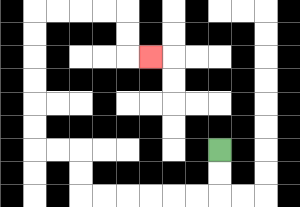{'start': '[9, 6]', 'end': '[6, 2]', 'path_directions': 'D,D,L,L,L,L,L,L,U,U,L,L,U,U,U,U,U,U,R,R,R,R,D,D,R', 'path_coordinates': '[[9, 6], [9, 7], [9, 8], [8, 8], [7, 8], [6, 8], [5, 8], [4, 8], [3, 8], [3, 7], [3, 6], [2, 6], [1, 6], [1, 5], [1, 4], [1, 3], [1, 2], [1, 1], [1, 0], [2, 0], [3, 0], [4, 0], [5, 0], [5, 1], [5, 2], [6, 2]]'}